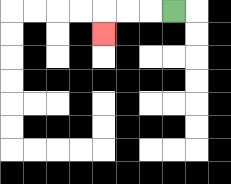{'start': '[7, 0]', 'end': '[4, 1]', 'path_directions': 'L,L,L,D', 'path_coordinates': '[[7, 0], [6, 0], [5, 0], [4, 0], [4, 1]]'}